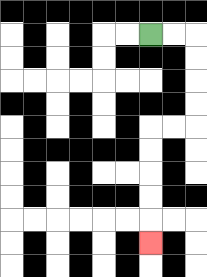{'start': '[6, 1]', 'end': '[6, 10]', 'path_directions': 'R,R,D,D,D,D,L,L,D,D,D,D,D', 'path_coordinates': '[[6, 1], [7, 1], [8, 1], [8, 2], [8, 3], [8, 4], [8, 5], [7, 5], [6, 5], [6, 6], [6, 7], [6, 8], [6, 9], [6, 10]]'}